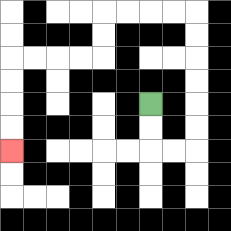{'start': '[6, 4]', 'end': '[0, 6]', 'path_directions': 'D,D,R,R,U,U,U,U,U,U,L,L,L,L,D,D,L,L,L,L,D,D,D,D', 'path_coordinates': '[[6, 4], [6, 5], [6, 6], [7, 6], [8, 6], [8, 5], [8, 4], [8, 3], [8, 2], [8, 1], [8, 0], [7, 0], [6, 0], [5, 0], [4, 0], [4, 1], [4, 2], [3, 2], [2, 2], [1, 2], [0, 2], [0, 3], [0, 4], [0, 5], [0, 6]]'}